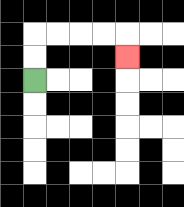{'start': '[1, 3]', 'end': '[5, 2]', 'path_directions': 'U,U,R,R,R,R,D', 'path_coordinates': '[[1, 3], [1, 2], [1, 1], [2, 1], [3, 1], [4, 1], [5, 1], [5, 2]]'}